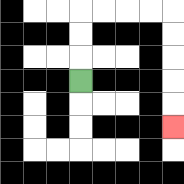{'start': '[3, 3]', 'end': '[7, 5]', 'path_directions': 'U,U,U,R,R,R,R,D,D,D,D,D', 'path_coordinates': '[[3, 3], [3, 2], [3, 1], [3, 0], [4, 0], [5, 0], [6, 0], [7, 0], [7, 1], [7, 2], [7, 3], [7, 4], [7, 5]]'}